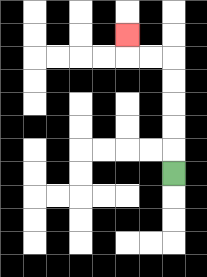{'start': '[7, 7]', 'end': '[5, 1]', 'path_directions': 'U,U,U,U,U,L,L,U', 'path_coordinates': '[[7, 7], [7, 6], [7, 5], [7, 4], [7, 3], [7, 2], [6, 2], [5, 2], [5, 1]]'}